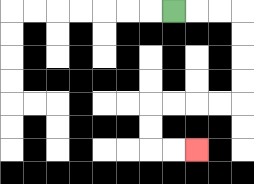{'start': '[7, 0]', 'end': '[8, 6]', 'path_directions': 'R,R,R,D,D,D,D,L,L,L,L,D,D,R,R', 'path_coordinates': '[[7, 0], [8, 0], [9, 0], [10, 0], [10, 1], [10, 2], [10, 3], [10, 4], [9, 4], [8, 4], [7, 4], [6, 4], [6, 5], [6, 6], [7, 6], [8, 6]]'}